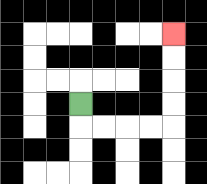{'start': '[3, 4]', 'end': '[7, 1]', 'path_directions': 'D,R,R,R,R,U,U,U,U', 'path_coordinates': '[[3, 4], [3, 5], [4, 5], [5, 5], [6, 5], [7, 5], [7, 4], [7, 3], [7, 2], [7, 1]]'}